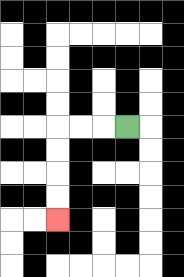{'start': '[5, 5]', 'end': '[2, 9]', 'path_directions': 'L,L,L,D,D,D,D', 'path_coordinates': '[[5, 5], [4, 5], [3, 5], [2, 5], [2, 6], [2, 7], [2, 8], [2, 9]]'}